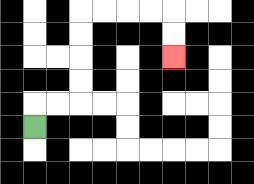{'start': '[1, 5]', 'end': '[7, 2]', 'path_directions': 'U,R,R,U,U,U,U,R,R,R,R,D,D', 'path_coordinates': '[[1, 5], [1, 4], [2, 4], [3, 4], [3, 3], [3, 2], [3, 1], [3, 0], [4, 0], [5, 0], [6, 0], [7, 0], [7, 1], [7, 2]]'}